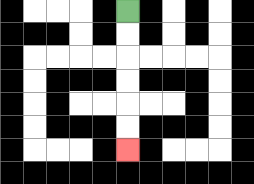{'start': '[5, 0]', 'end': '[5, 6]', 'path_directions': 'D,D,D,D,D,D', 'path_coordinates': '[[5, 0], [5, 1], [5, 2], [5, 3], [5, 4], [5, 5], [5, 6]]'}